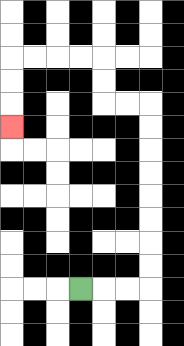{'start': '[3, 12]', 'end': '[0, 5]', 'path_directions': 'R,R,R,U,U,U,U,U,U,U,U,L,L,U,U,L,L,L,L,D,D,D', 'path_coordinates': '[[3, 12], [4, 12], [5, 12], [6, 12], [6, 11], [6, 10], [6, 9], [6, 8], [6, 7], [6, 6], [6, 5], [6, 4], [5, 4], [4, 4], [4, 3], [4, 2], [3, 2], [2, 2], [1, 2], [0, 2], [0, 3], [0, 4], [0, 5]]'}